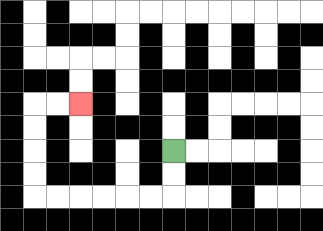{'start': '[7, 6]', 'end': '[3, 4]', 'path_directions': 'D,D,L,L,L,L,L,L,U,U,U,U,R,R', 'path_coordinates': '[[7, 6], [7, 7], [7, 8], [6, 8], [5, 8], [4, 8], [3, 8], [2, 8], [1, 8], [1, 7], [1, 6], [1, 5], [1, 4], [2, 4], [3, 4]]'}